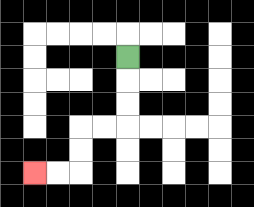{'start': '[5, 2]', 'end': '[1, 7]', 'path_directions': 'D,D,D,L,L,D,D,L,L', 'path_coordinates': '[[5, 2], [5, 3], [5, 4], [5, 5], [4, 5], [3, 5], [3, 6], [3, 7], [2, 7], [1, 7]]'}